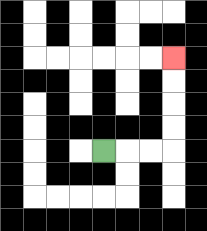{'start': '[4, 6]', 'end': '[7, 2]', 'path_directions': 'R,R,R,U,U,U,U', 'path_coordinates': '[[4, 6], [5, 6], [6, 6], [7, 6], [7, 5], [7, 4], [7, 3], [7, 2]]'}